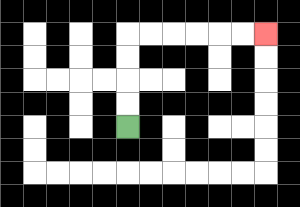{'start': '[5, 5]', 'end': '[11, 1]', 'path_directions': 'U,U,U,U,R,R,R,R,R,R', 'path_coordinates': '[[5, 5], [5, 4], [5, 3], [5, 2], [5, 1], [6, 1], [7, 1], [8, 1], [9, 1], [10, 1], [11, 1]]'}